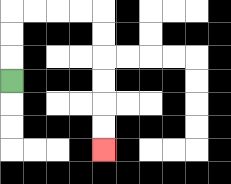{'start': '[0, 3]', 'end': '[4, 6]', 'path_directions': 'U,U,U,R,R,R,R,D,D,D,D,D,D', 'path_coordinates': '[[0, 3], [0, 2], [0, 1], [0, 0], [1, 0], [2, 0], [3, 0], [4, 0], [4, 1], [4, 2], [4, 3], [4, 4], [4, 5], [4, 6]]'}